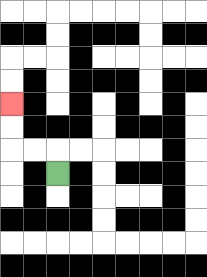{'start': '[2, 7]', 'end': '[0, 4]', 'path_directions': 'U,L,L,U,U', 'path_coordinates': '[[2, 7], [2, 6], [1, 6], [0, 6], [0, 5], [0, 4]]'}